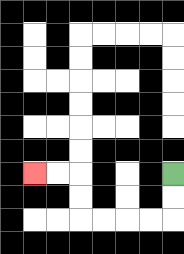{'start': '[7, 7]', 'end': '[1, 7]', 'path_directions': 'D,D,L,L,L,L,U,U,L,L', 'path_coordinates': '[[7, 7], [7, 8], [7, 9], [6, 9], [5, 9], [4, 9], [3, 9], [3, 8], [3, 7], [2, 7], [1, 7]]'}